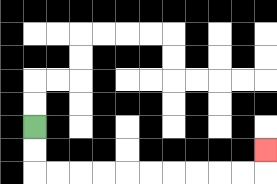{'start': '[1, 5]', 'end': '[11, 6]', 'path_directions': 'D,D,R,R,R,R,R,R,R,R,R,R,U', 'path_coordinates': '[[1, 5], [1, 6], [1, 7], [2, 7], [3, 7], [4, 7], [5, 7], [6, 7], [7, 7], [8, 7], [9, 7], [10, 7], [11, 7], [11, 6]]'}